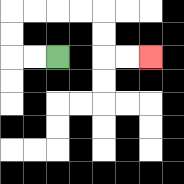{'start': '[2, 2]', 'end': '[6, 2]', 'path_directions': 'L,L,U,U,R,R,R,R,D,D,R,R', 'path_coordinates': '[[2, 2], [1, 2], [0, 2], [0, 1], [0, 0], [1, 0], [2, 0], [3, 0], [4, 0], [4, 1], [4, 2], [5, 2], [6, 2]]'}